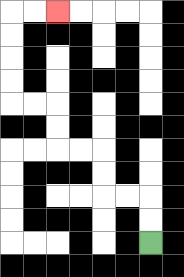{'start': '[6, 10]', 'end': '[2, 0]', 'path_directions': 'U,U,L,L,U,U,L,L,U,U,L,L,U,U,U,U,R,R', 'path_coordinates': '[[6, 10], [6, 9], [6, 8], [5, 8], [4, 8], [4, 7], [4, 6], [3, 6], [2, 6], [2, 5], [2, 4], [1, 4], [0, 4], [0, 3], [0, 2], [0, 1], [0, 0], [1, 0], [2, 0]]'}